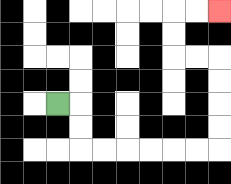{'start': '[2, 4]', 'end': '[9, 0]', 'path_directions': 'R,D,D,R,R,R,R,R,R,U,U,U,U,L,L,U,U,R,R', 'path_coordinates': '[[2, 4], [3, 4], [3, 5], [3, 6], [4, 6], [5, 6], [6, 6], [7, 6], [8, 6], [9, 6], [9, 5], [9, 4], [9, 3], [9, 2], [8, 2], [7, 2], [7, 1], [7, 0], [8, 0], [9, 0]]'}